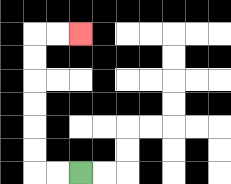{'start': '[3, 7]', 'end': '[3, 1]', 'path_directions': 'L,L,U,U,U,U,U,U,R,R', 'path_coordinates': '[[3, 7], [2, 7], [1, 7], [1, 6], [1, 5], [1, 4], [1, 3], [1, 2], [1, 1], [2, 1], [3, 1]]'}